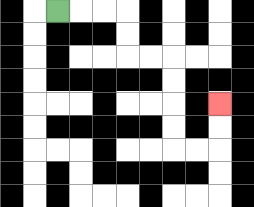{'start': '[2, 0]', 'end': '[9, 4]', 'path_directions': 'R,R,R,D,D,R,R,D,D,D,D,R,R,U,U', 'path_coordinates': '[[2, 0], [3, 0], [4, 0], [5, 0], [5, 1], [5, 2], [6, 2], [7, 2], [7, 3], [7, 4], [7, 5], [7, 6], [8, 6], [9, 6], [9, 5], [9, 4]]'}